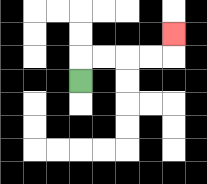{'start': '[3, 3]', 'end': '[7, 1]', 'path_directions': 'U,R,R,R,R,U', 'path_coordinates': '[[3, 3], [3, 2], [4, 2], [5, 2], [6, 2], [7, 2], [7, 1]]'}